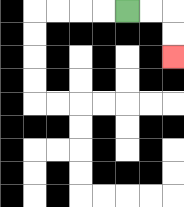{'start': '[5, 0]', 'end': '[7, 2]', 'path_directions': 'R,R,D,D', 'path_coordinates': '[[5, 0], [6, 0], [7, 0], [7, 1], [7, 2]]'}